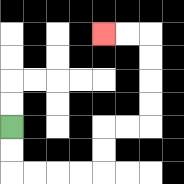{'start': '[0, 5]', 'end': '[4, 1]', 'path_directions': 'D,D,R,R,R,R,U,U,R,R,U,U,U,U,L,L', 'path_coordinates': '[[0, 5], [0, 6], [0, 7], [1, 7], [2, 7], [3, 7], [4, 7], [4, 6], [4, 5], [5, 5], [6, 5], [6, 4], [6, 3], [6, 2], [6, 1], [5, 1], [4, 1]]'}